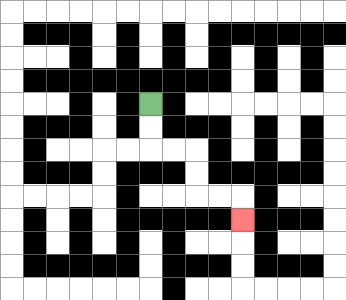{'start': '[6, 4]', 'end': '[10, 9]', 'path_directions': 'D,D,R,R,D,D,R,R,D', 'path_coordinates': '[[6, 4], [6, 5], [6, 6], [7, 6], [8, 6], [8, 7], [8, 8], [9, 8], [10, 8], [10, 9]]'}